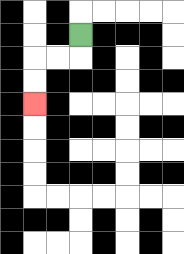{'start': '[3, 1]', 'end': '[1, 4]', 'path_directions': 'D,L,L,D,D', 'path_coordinates': '[[3, 1], [3, 2], [2, 2], [1, 2], [1, 3], [1, 4]]'}